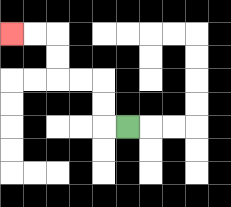{'start': '[5, 5]', 'end': '[0, 1]', 'path_directions': 'L,U,U,L,L,U,U,L,L', 'path_coordinates': '[[5, 5], [4, 5], [4, 4], [4, 3], [3, 3], [2, 3], [2, 2], [2, 1], [1, 1], [0, 1]]'}